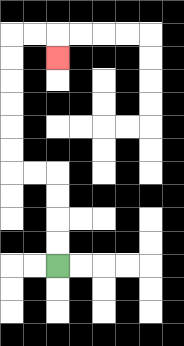{'start': '[2, 11]', 'end': '[2, 2]', 'path_directions': 'U,U,U,U,L,L,U,U,U,U,U,U,R,R,D', 'path_coordinates': '[[2, 11], [2, 10], [2, 9], [2, 8], [2, 7], [1, 7], [0, 7], [0, 6], [0, 5], [0, 4], [0, 3], [0, 2], [0, 1], [1, 1], [2, 1], [2, 2]]'}